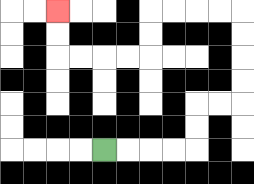{'start': '[4, 6]', 'end': '[2, 0]', 'path_directions': 'R,R,R,R,U,U,R,R,U,U,U,U,L,L,L,L,D,D,L,L,L,L,U,U', 'path_coordinates': '[[4, 6], [5, 6], [6, 6], [7, 6], [8, 6], [8, 5], [8, 4], [9, 4], [10, 4], [10, 3], [10, 2], [10, 1], [10, 0], [9, 0], [8, 0], [7, 0], [6, 0], [6, 1], [6, 2], [5, 2], [4, 2], [3, 2], [2, 2], [2, 1], [2, 0]]'}